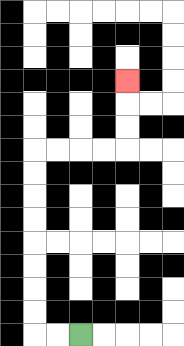{'start': '[3, 14]', 'end': '[5, 3]', 'path_directions': 'L,L,U,U,U,U,U,U,U,U,R,R,R,R,U,U,U', 'path_coordinates': '[[3, 14], [2, 14], [1, 14], [1, 13], [1, 12], [1, 11], [1, 10], [1, 9], [1, 8], [1, 7], [1, 6], [2, 6], [3, 6], [4, 6], [5, 6], [5, 5], [5, 4], [5, 3]]'}